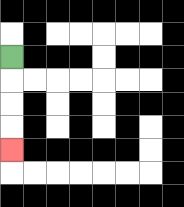{'start': '[0, 2]', 'end': '[0, 6]', 'path_directions': 'D,D,D,D', 'path_coordinates': '[[0, 2], [0, 3], [0, 4], [0, 5], [0, 6]]'}